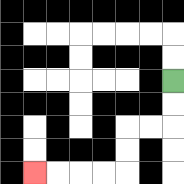{'start': '[7, 3]', 'end': '[1, 7]', 'path_directions': 'D,D,L,L,D,D,L,L,L,L', 'path_coordinates': '[[7, 3], [7, 4], [7, 5], [6, 5], [5, 5], [5, 6], [5, 7], [4, 7], [3, 7], [2, 7], [1, 7]]'}